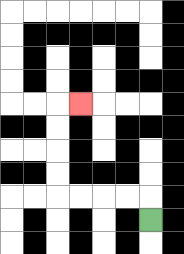{'start': '[6, 9]', 'end': '[3, 4]', 'path_directions': 'U,L,L,L,L,U,U,U,U,R', 'path_coordinates': '[[6, 9], [6, 8], [5, 8], [4, 8], [3, 8], [2, 8], [2, 7], [2, 6], [2, 5], [2, 4], [3, 4]]'}